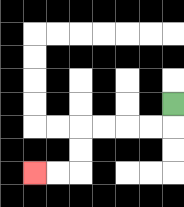{'start': '[7, 4]', 'end': '[1, 7]', 'path_directions': 'D,L,L,L,L,D,D,L,L', 'path_coordinates': '[[7, 4], [7, 5], [6, 5], [5, 5], [4, 5], [3, 5], [3, 6], [3, 7], [2, 7], [1, 7]]'}